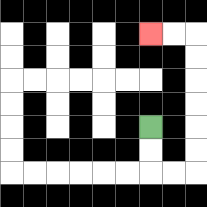{'start': '[6, 5]', 'end': '[6, 1]', 'path_directions': 'D,D,R,R,U,U,U,U,U,U,L,L', 'path_coordinates': '[[6, 5], [6, 6], [6, 7], [7, 7], [8, 7], [8, 6], [8, 5], [8, 4], [8, 3], [8, 2], [8, 1], [7, 1], [6, 1]]'}